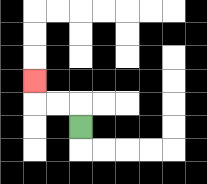{'start': '[3, 5]', 'end': '[1, 3]', 'path_directions': 'U,L,L,U', 'path_coordinates': '[[3, 5], [3, 4], [2, 4], [1, 4], [1, 3]]'}